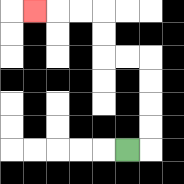{'start': '[5, 6]', 'end': '[1, 0]', 'path_directions': 'R,U,U,U,U,L,L,U,U,L,L,L', 'path_coordinates': '[[5, 6], [6, 6], [6, 5], [6, 4], [6, 3], [6, 2], [5, 2], [4, 2], [4, 1], [4, 0], [3, 0], [2, 0], [1, 0]]'}